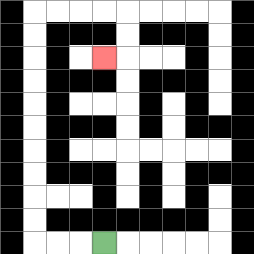{'start': '[4, 10]', 'end': '[4, 2]', 'path_directions': 'L,L,L,U,U,U,U,U,U,U,U,U,U,R,R,R,R,D,D,L', 'path_coordinates': '[[4, 10], [3, 10], [2, 10], [1, 10], [1, 9], [1, 8], [1, 7], [1, 6], [1, 5], [1, 4], [1, 3], [1, 2], [1, 1], [1, 0], [2, 0], [3, 0], [4, 0], [5, 0], [5, 1], [5, 2], [4, 2]]'}